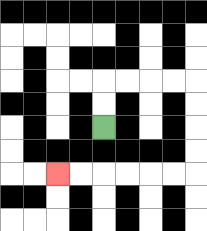{'start': '[4, 5]', 'end': '[2, 7]', 'path_directions': 'U,U,R,R,R,R,D,D,D,D,L,L,L,L,L,L', 'path_coordinates': '[[4, 5], [4, 4], [4, 3], [5, 3], [6, 3], [7, 3], [8, 3], [8, 4], [8, 5], [8, 6], [8, 7], [7, 7], [6, 7], [5, 7], [4, 7], [3, 7], [2, 7]]'}